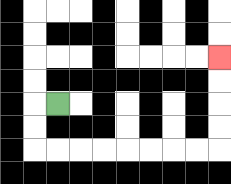{'start': '[2, 4]', 'end': '[9, 2]', 'path_directions': 'L,D,D,R,R,R,R,R,R,R,R,U,U,U,U', 'path_coordinates': '[[2, 4], [1, 4], [1, 5], [1, 6], [2, 6], [3, 6], [4, 6], [5, 6], [6, 6], [7, 6], [8, 6], [9, 6], [9, 5], [9, 4], [9, 3], [9, 2]]'}